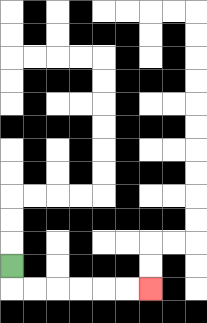{'start': '[0, 11]', 'end': '[6, 12]', 'path_directions': 'D,R,R,R,R,R,R', 'path_coordinates': '[[0, 11], [0, 12], [1, 12], [2, 12], [3, 12], [4, 12], [5, 12], [6, 12]]'}